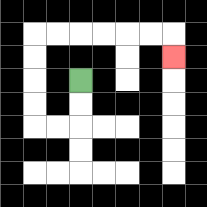{'start': '[3, 3]', 'end': '[7, 2]', 'path_directions': 'D,D,L,L,U,U,U,U,R,R,R,R,R,R,D', 'path_coordinates': '[[3, 3], [3, 4], [3, 5], [2, 5], [1, 5], [1, 4], [1, 3], [1, 2], [1, 1], [2, 1], [3, 1], [4, 1], [5, 1], [6, 1], [7, 1], [7, 2]]'}